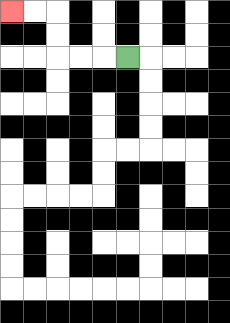{'start': '[5, 2]', 'end': '[0, 0]', 'path_directions': 'L,L,L,U,U,L,L', 'path_coordinates': '[[5, 2], [4, 2], [3, 2], [2, 2], [2, 1], [2, 0], [1, 0], [0, 0]]'}